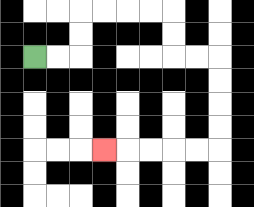{'start': '[1, 2]', 'end': '[4, 6]', 'path_directions': 'R,R,U,U,R,R,R,R,D,D,R,R,D,D,D,D,L,L,L,L,L', 'path_coordinates': '[[1, 2], [2, 2], [3, 2], [3, 1], [3, 0], [4, 0], [5, 0], [6, 0], [7, 0], [7, 1], [7, 2], [8, 2], [9, 2], [9, 3], [9, 4], [9, 5], [9, 6], [8, 6], [7, 6], [6, 6], [5, 6], [4, 6]]'}